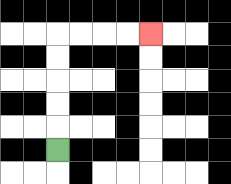{'start': '[2, 6]', 'end': '[6, 1]', 'path_directions': 'U,U,U,U,U,R,R,R,R', 'path_coordinates': '[[2, 6], [2, 5], [2, 4], [2, 3], [2, 2], [2, 1], [3, 1], [4, 1], [5, 1], [6, 1]]'}